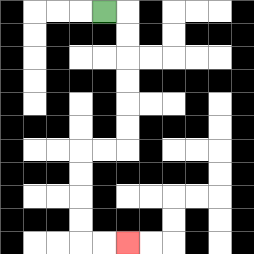{'start': '[4, 0]', 'end': '[5, 10]', 'path_directions': 'R,D,D,D,D,D,D,L,L,D,D,D,D,R,R', 'path_coordinates': '[[4, 0], [5, 0], [5, 1], [5, 2], [5, 3], [5, 4], [5, 5], [5, 6], [4, 6], [3, 6], [3, 7], [3, 8], [3, 9], [3, 10], [4, 10], [5, 10]]'}